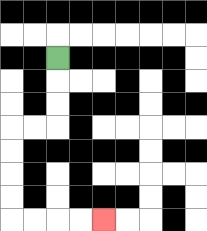{'start': '[2, 2]', 'end': '[4, 9]', 'path_directions': 'D,D,D,L,L,D,D,D,D,R,R,R,R', 'path_coordinates': '[[2, 2], [2, 3], [2, 4], [2, 5], [1, 5], [0, 5], [0, 6], [0, 7], [0, 8], [0, 9], [1, 9], [2, 9], [3, 9], [4, 9]]'}